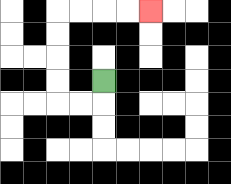{'start': '[4, 3]', 'end': '[6, 0]', 'path_directions': 'D,L,L,U,U,U,U,R,R,R,R', 'path_coordinates': '[[4, 3], [4, 4], [3, 4], [2, 4], [2, 3], [2, 2], [2, 1], [2, 0], [3, 0], [4, 0], [5, 0], [6, 0]]'}